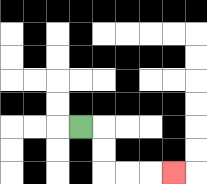{'start': '[3, 5]', 'end': '[7, 7]', 'path_directions': 'R,D,D,R,R,R', 'path_coordinates': '[[3, 5], [4, 5], [4, 6], [4, 7], [5, 7], [6, 7], [7, 7]]'}